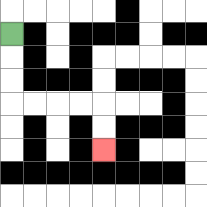{'start': '[0, 1]', 'end': '[4, 6]', 'path_directions': 'D,D,D,R,R,R,R,D,D', 'path_coordinates': '[[0, 1], [0, 2], [0, 3], [0, 4], [1, 4], [2, 4], [3, 4], [4, 4], [4, 5], [4, 6]]'}